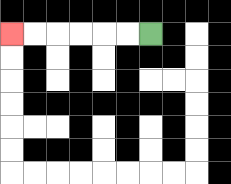{'start': '[6, 1]', 'end': '[0, 1]', 'path_directions': 'L,L,L,L,L,L', 'path_coordinates': '[[6, 1], [5, 1], [4, 1], [3, 1], [2, 1], [1, 1], [0, 1]]'}